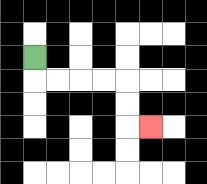{'start': '[1, 2]', 'end': '[6, 5]', 'path_directions': 'D,R,R,R,R,D,D,R', 'path_coordinates': '[[1, 2], [1, 3], [2, 3], [3, 3], [4, 3], [5, 3], [5, 4], [5, 5], [6, 5]]'}